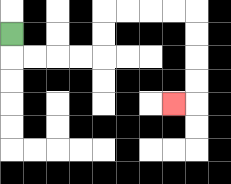{'start': '[0, 1]', 'end': '[7, 4]', 'path_directions': 'D,R,R,R,R,U,U,R,R,R,R,D,D,D,D,L', 'path_coordinates': '[[0, 1], [0, 2], [1, 2], [2, 2], [3, 2], [4, 2], [4, 1], [4, 0], [5, 0], [6, 0], [7, 0], [8, 0], [8, 1], [8, 2], [8, 3], [8, 4], [7, 4]]'}